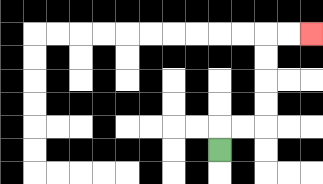{'start': '[9, 6]', 'end': '[13, 1]', 'path_directions': 'U,R,R,U,U,U,U,R,R', 'path_coordinates': '[[9, 6], [9, 5], [10, 5], [11, 5], [11, 4], [11, 3], [11, 2], [11, 1], [12, 1], [13, 1]]'}